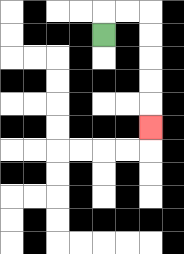{'start': '[4, 1]', 'end': '[6, 5]', 'path_directions': 'U,R,R,D,D,D,D,D', 'path_coordinates': '[[4, 1], [4, 0], [5, 0], [6, 0], [6, 1], [6, 2], [6, 3], [6, 4], [6, 5]]'}